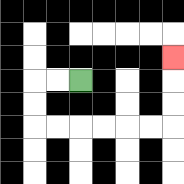{'start': '[3, 3]', 'end': '[7, 2]', 'path_directions': 'L,L,D,D,R,R,R,R,R,R,U,U,U', 'path_coordinates': '[[3, 3], [2, 3], [1, 3], [1, 4], [1, 5], [2, 5], [3, 5], [4, 5], [5, 5], [6, 5], [7, 5], [7, 4], [7, 3], [7, 2]]'}